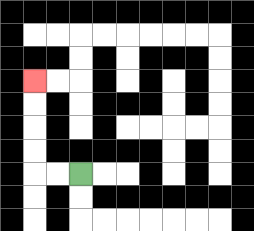{'start': '[3, 7]', 'end': '[1, 3]', 'path_directions': 'L,L,U,U,U,U', 'path_coordinates': '[[3, 7], [2, 7], [1, 7], [1, 6], [1, 5], [1, 4], [1, 3]]'}